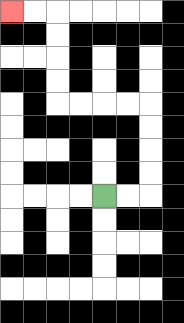{'start': '[4, 8]', 'end': '[0, 0]', 'path_directions': 'R,R,U,U,U,U,L,L,L,L,U,U,U,U,L,L', 'path_coordinates': '[[4, 8], [5, 8], [6, 8], [6, 7], [6, 6], [6, 5], [6, 4], [5, 4], [4, 4], [3, 4], [2, 4], [2, 3], [2, 2], [2, 1], [2, 0], [1, 0], [0, 0]]'}